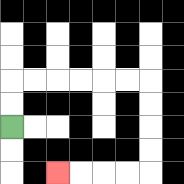{'start': '[0, 5]', 'end': '[2, 7]', 'path_directions': 'U,U,R,R,R,R,R,R,D,D,D,D,L,L,L,L', 'path_coordinates': '[[0, 5], [0, 4], [0, 3], [1, 3], [2, 3], [3, 3], [4, 3], [5, 3], [6, 3], [6, 4], [6, 5], [6, 6], [6, 7], [5, 7], [4, 7], [3, 7], [2, 7]]'}